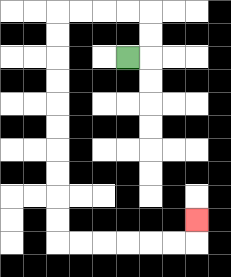{'start': '[5, 2]', 'end': '[8, 9]', 'path_directions': 'R,U,U,L,L,L,L,D,D,D,D,D,D,D,D,D,D,R,R,R,R,R,R,U', 'path_coordinates': '[[5, 2], [6, 2], [6, 1], [6, 0], [5, 0], [4, 0], [3, 0], [2, 0], [2, 1], [2, 2], [2, 3], [2, 4], [2, 5], [2, 6], [2, 7], [2, 8], [2, 9], [2, 10], [3, 10], [4, 10], [5, 10], [6, 10], [7, 10], [8, 10], [8, 9]]'}